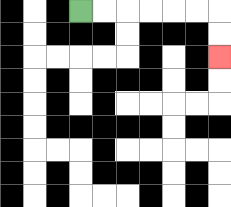{'start': '[3, 0]', 'end': '[9, 2]', 'path_directions': 'R,R,R,R,R,R,D,D', 'path_coordinates': '[[3, 0], [4, 0], [5, 0], [6, 0], [7, 0], [8, 0], [9, 0], [9, 1], [9, 2]]'}